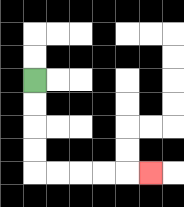{'start': '[1, 3]', 'end': '[6, 7]', 'path_directions': 'D,D,D,D,R,R,R,R,R', 'path_coordinates': '[[1, 3], [1, 4], [1, 5], [1, 6], [1, 7], [2, 7], [3, 7], [4, 7], [5, 7], [6, 7]]'}